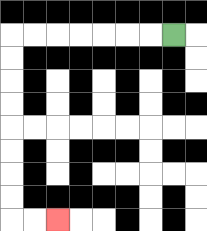{'start': '[7, 1]', 'end': '[2, 9]', 'path_directions': 'L,L,L,L,L,L,L,D,D,D,D,D,D,D,D,R,R', 'path_coordinates': '[[7, 1], [6, 1], [5, 1], [4, 1], [3, 1], [2, 1], [1, 1], [0, 1], [0, 2], [0, 3], [0, 4], [0, 5], [0, 6], [0, 7], [0, 8], [0, 9], [1, 9], [2, 9]]'}